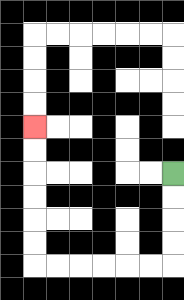{'start': '[7, 7]', 'end': '[1, 5]', 'path_directions': 'D,D,D,D,L,L,L,L,L,L,U,U,U,U,U,U', 'path_coordinates': '[[7, 7], [7, 8], [7, 9], [7, 10], [7, 11], [6, 11], [5, 11], [4, 11], [3, 11], [2, 11], [1, 11], [1, 10], [1, 9], [1, 8], [1, 7], [1, 6], [1, 5]]'}